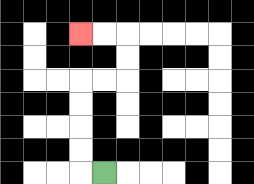{'start': '[4, 7]', 'end': '[3, 1]', 'path_directions': 'L,U,U,U,U,R,R,U,U,L,L', 'path_coordinates': '[[4, 7], [3, 7], [3, 6], [3, 5], [3, 4], [3, 3], [4, 3], [5, 3], [5, 2], [5, 1], [4, 1], [3, 1]]'}